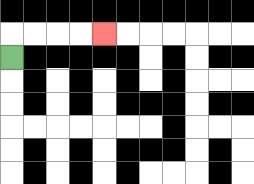{'start': '[0, 2]', 'end': '[4, 1]', 'path_directions': 'U,R,R,R,R', 'path_coordinates': '[[0, 2], [0, 1], [1, 1], [2, 1], [3, 1], [4, 1]]'}